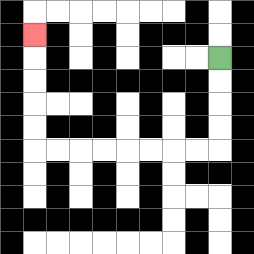{'start': '[9, 2]', 'end': '[1, 1]', 'path_directions': 'D,D,D,D,L,L,L,L,L,L,L,L,U,U,U,U,U', 'path_coordinates': '[[9, 2], [9, 3], [9, 4], [9, 5], [9, 6], [8, 6], [7, 6], [6, 6], [5, 6], [4, 6], [3, 6], [2, 6], [1, 6], [1, 5], [1, 4], [1, 3], [1, 2], [1, 1]]'}